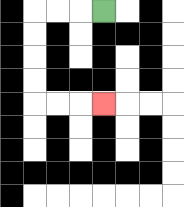{'start': '[4, 0]', 'end': '[4, 4]', 'path_directions': 'L,L,L,D,D,D,D,R,R,R', 'path_coordinates': '[[4, 0], [3, 0], [2, 0], [1, 0], [1, 1], [1, 2], [1, 3], [1, 4], [2, 4], [3, 4], [4, 4]]'}